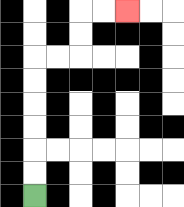{'start': '[1, 8]', 'end': '[5, 0]', 'path_directions': 'U,U,U,U,U,U,R,R,U,U,R,R', 'path_coordinates': '[[1, 8], [1, 7], [1, 6], [1, 5], [1, 4], [1, 3], [1, 2], [2, 2], [3, 2], [3, 1], [3, 0], [4, 0], [5, 0]]'}